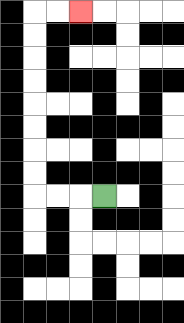{'start': '[4, 8]', 'end': '[3, 0]', 'path_directions': 'L,L,L,U,U,U,U,U,U,U,U,R,R', 'path_coordinates': '[[4, 8], [3, 8], [2, 8], [1, 8], [1, 7], [1, 6], [1, 5], [1, 4], [1, 3], [1, 2], [1, 1], [1, 0], [2, 0], [3, 0]]'}